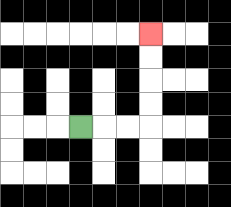{'start': '[3, 5]', 'end': '[6, 1]', 'path_directions': 'R,R,R,U,U,U,U', 'path_coordinates': '[[3, 5], [4, 5], [5, 5], [6, 5], [6, 4], [6, 3], [6, 2], [6, 1]]'}